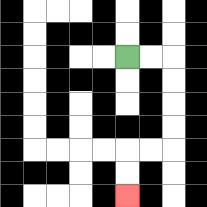{'start': '[5, 2]', 'end': '[5, 8]', 'path_directions': 'R,R,D,D,D,D,L,L,D,D', 'path_coordinates': '[[5, 2], [6, 2], [7, 2], [7, 3], [7, 4], [7, 5], [7, 6], [6, 6], [5, 6], [5, 7], [5, 8]]'}